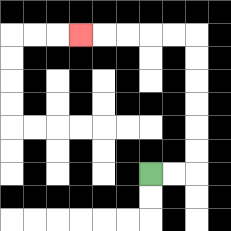{'start': '[6, 7]', 'end': '[3, 1]', 'path_directions': 'R,R,U,U,U,U,U,U,L,L,L,L,L', 'path_coordinates': '[[6, 7], [7, 7], [8, 7], [8, 6], [8, 5], [8, 4], [8, 3], [8, 2], [8, 1], [7, 1], [6, 1], [5, 1], [4, 1], [3, 1]]'}